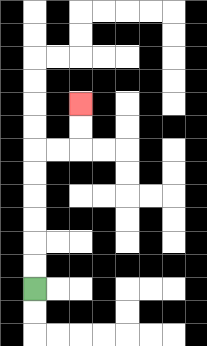{'start': '[1, 12]', 'end': '[3, 4]', 'path_directions': 'U,U,U,U,U,U,R,R,U,U', 'path_coordinates': '[[1, 12], [1, 11], [1, 10], [1, 9], [1, 8], [1, 7], [1, 6], [2, 6], [3, 6], [3, 5], [3, 4]]'}